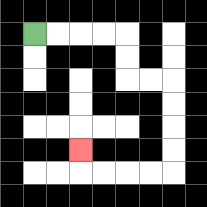{'start': '[1, 1]', 'end': '[3, 6]', 'path_directions': 'R,R,R,R,D,D,R,R,D,D,D,D,L,L,L,L,U', 'path_coordinates': '[[1, 1], [2, 1], [3, 1], [4, 1], [5, 1], [5, 2], [5, 3], [6, 3], [7, 3], [7, 4], [7, 5], [7, 6], [7, 7], [6, 7], [5, 7], [4, 7], [3, 7], [3, 6]]'}